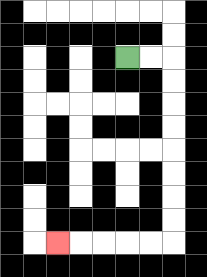{'start': '[5, 2]', 'end': '[2, 10]', 'path_directions': 'R,R,D,D,D,D,D,D,D,D,L,L,L,L,L', 'path_coordinates': '[[5, 2], [6, 2], [7, 2], [7, 3], [7, 4], [7, 5], [7, 6], [7, 7], [7, 8], [7, 9], [7, 10], [6, 10], [5, 10], [4, 10], [3, 10], [2, 10]]'}